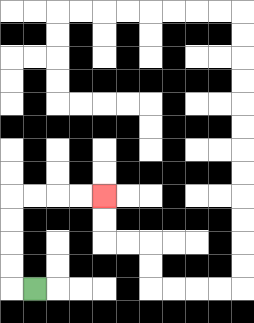{'start': '[1, 12]', 'end': '[4, 8]', 'path_directions': 'L,U,U,U,U,R,R,R,R', 'path_coordinates': '[[1, 12], [0, 12], [0, 11], [0, 10], [0, 9], [0, 8], [1, 8], [2, 8], [3, 8], [4, 8]]'}